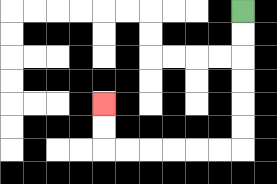{'start': '[10, 0]', 'end': '[4, 4]', 'path_directions': 'D,D,D,D,D,D,L,L,L,L,L,L,U,U', 'path_coordinates': '[[10, 0], [10, 1], [10, 2], [10, 3], [10, 4], [10, 5], [10, 6], [9, 6], [8, 6], [7, 6], [6, 6], [5, 6], [4, 6], [4, 5], [4, 4]]'}